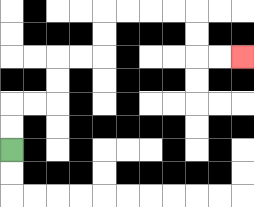{'start': '[0, 6]', 'end': '[10, 2]', 'path_directions': 'U,U,R,R,U,U,R,R,U,U,R,R,R,R,D,D,R,R', 'path_coordinates': '[[0, 6], [0, 5], [0, 4], [1, 4], [2, 4], [2, 3], [2, 2], [3, 2], [4, 2], [4, 1], [4, 0], [5, 0], [6, 0], [7, 0], [8, 0], [8, 1], [8, 2], [9, 2], [10, 2]]'}